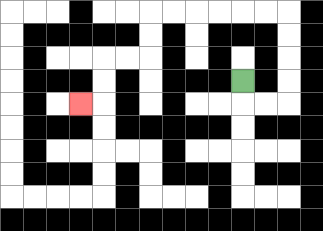{'start': '[10, 3]', 'end': '[3, 4]', 'path_directions': 'D,R,R,U,U,U,U,L,L,L,L,L,L,D,D,L,L,D,D,L', 'path_coordinates': '[[10, 3], [10, 4], [11, 4], [12, 4], [12, 3], [12, 2], [12, 1], [12, 0], [11, 0], [10, 0], [9, 0], [8, 0], [7, 0], [6, 0], [6, 1], [6, 2], [5, 2], [4, 2], [4, 3], [4, 4], [3, 4]]'}